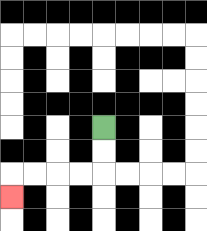{'start': '[4, 5]', 'end': '[0, 8]', 'path_directions': 'D,D,L,L,L,L,D', 'path_coordinates': '[[4, 5], [4, 6], [4, 7], [3, 7], [2, 7], [1, 7], [0, 7], [0, 8]]'}